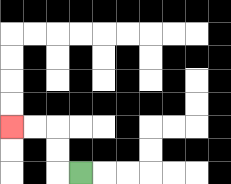{'start': '[3, 7]', 'end': '[0, 5]', 'path_directions': 'L,U,U,L,L', 'path_coordinates': '[[3, 7], [2, 7], [2, 6], [2, 5], [1, 5], [0, 5]]'}